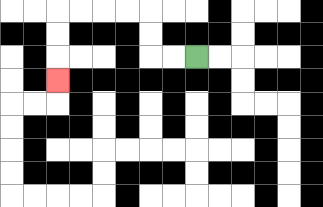{'start': '[8, 2]', 'end': '[2, 3]', 'path_directions': 'L,L,U,U,L,L,L,L,D,D,D', 'path_coordinates': '[[8, 2], [7, 2], [6, 2], [6, 1], [6, 0], [5, 0], [4, 0], [3, 0], [2, 0], [2, 1], [2, 2], [2, 3]]'}